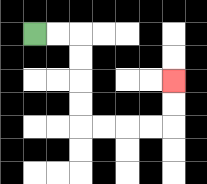{'start': '[1, 1]', 'end': '[7, 3]', 'path_directions': 'R,R,D,D,D,D,R,R,R,R,U,U', 'path_coordinates': '[[1, 1], [2, 1], [3, 1], [3, 2], [3, 3], [3, 4], [3, 5], [4, 5], [5, 5], [6, 5], [7, 5], [7, 4], [7, 3]]'}